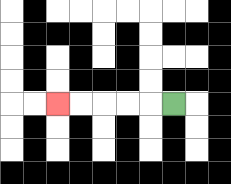{'start': '[7, 4]', 'end': '[2, 4]', 'path_directions': 'L,L,L,L,L', 'path_coordinates': '[[7, 4], [6, 4], [5, 4], [4, 4], [3, 4], [2, 4]]'}